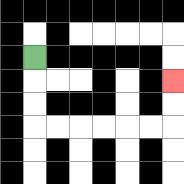{'start': '[1, 2]', 'end': '[7, 3]', 'path_directions': 'D,D,D,R,R,R,R,R,R,U,U', 'path_coordinates': '[[1, 2], [1, 3], [1, 4], [1, 5], [2, 5], [3, 5], [4, 5], [5, 5], [6, 5], [7, 5], [7, 4], [7, 3]]'}